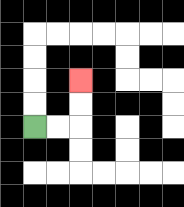{'start': '[1, 5]', 'end': '[3, 3]', 'path_directions': 'R,R,U,U', 'path_coordinates': '[[1, 5], [2, 5], [3, 5], [3, 4], [3, 3]]'}